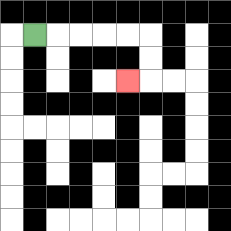{'start': '[1, 1]', 'end': '[5, 3]', 'path_directions': 'R,R,R,R,R,D,D,L', 'path_coordinates': '[[1, 1], [2, 1], [3, 1], [4, 1], [5, 1], [6, 1], [6, 2], [6, 3], [5, 3]]'}